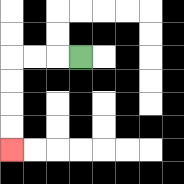{'start': '[3, 2]', 'end': '[0, 6]', 'path_directions': 'L,L,L,D,D,D,D', 'path_coordinates': '[[3, 2], [2, 2], [1, 2], [0, 2], [0, 3], [0, 4], [0, 5], [0, 6]]'}